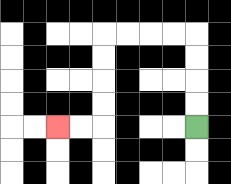{'start': '[8, 5]', 'end': '[2, 5]', 'path_directions': 'U,U,U,U,L,L,L,L,D,D,D,D,L,L', 'path_coordinates': '[[8, 5], [8, 4], [8, 3], [8, 2], [8, 1], [7, 1], [6, 1], [5, 1], [4, 1], [4, 2], [4, 3], [4, 4], [4, 5], [3, 5], [2, 5]]'}